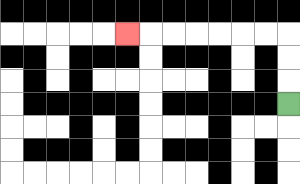{'start': '[12, 4]', 'end': '[5, 1]', 'path_directions': 'U,U,U,L,L,L,L,L,L,L', 'path_coordinates': '[[12, 4], [12, 3], [12, 2], [12, 1], [11, 1], [10, 1], [9, 1], [8, 1], [7, 1], [6, 1], [5, 1]]'}